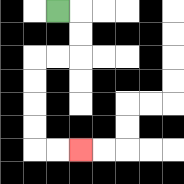{'start': '[2, 0]', 'end': '[3, 6]', 'path_directions': 'R,D,D,L,L,D,D,D,D,R,R', 'path_coordinates': '[[2, 0], [3, 0], [3, 1], [3, 2], [2, 2], [1, 2], [1, 3], [1, 4], [1, 5], [1, 6], [2, 6], [3, 6]]'}